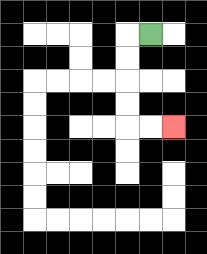{'start': '[6, 1]', 'end': '[7, 5]', 'path_directions': 'L,D,D,D,D,R,R', 'path_coordinates': '[[6, 1], [5, 1], [5, 2], [5, 3], [5, 4], [5, 5], [6, 5], [7, 5]]'}